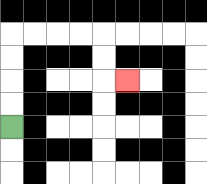{'start': '[0, 5]', 'end': '[5, 3]', 'path_directions': 'U,U,U,U,R,R,R,R,D,D,R', 'path_coordinates': '[[0, 5], [0, 4], [0, 3], [0, 2], [0, 1], [1, 1], [2, 1], [3, 1], [4, 1], [4, 2], [4, 3], [5, 3]]'}